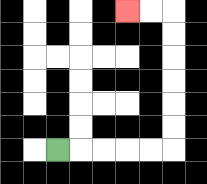{'start': '[2, 6]', 'end': '[5, 0]', 'path_directions': 'R,R,R,R,R,U,U,U,U,U,U,L,L', 'path_coordinates': '[[2, 6], [3, 6], [4, 6], [5, 6], [6, 6], [7, 6], [7, 5], [7, 4], [7, 3], [7, 2], [7, 1], [7, 0], [6, 0], [5, 0]]'}